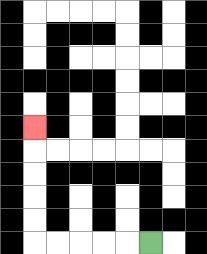{'start': '[6, 10]', 'end': '[1, 5]', 'path_directions': 'L,L,L,L,L,U,U,U,U,U', 'path_coordinates': '[[6, 10], [5, 10], [4, 10], [3, 10], [2, 10], [1, 10], [1, 9], [1, 8], [1, 7], [1, 6], [1, 5]]'}